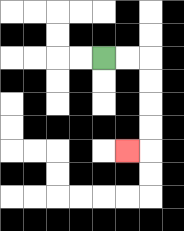{'start': '[4, 2]', 'end': '[5, 6]', 'path_directions': 'R,R,D,D,D,D,L', 'path_coordinates': '[[4, 2], [5, 2], [6, 2], [6, 3], [6, 4], [6, 5], [6, 6], [5, 6]]'}